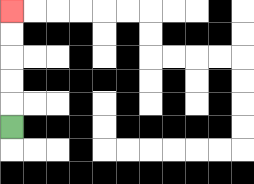{'start': '[0, 5]', 'end': '[0, 0]', 'path_directions': 'U,U,U,U,U', 'path_coordinates': '[[0, 5], [0, 4], [0, 3], [0, 2], [0, 1], [0, 0]]'}